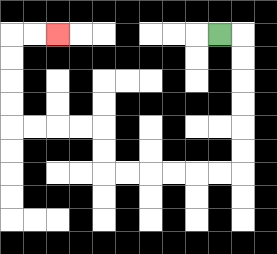{'start': '[9, 1]', 'end': '[2, 1]', 'path_directions': 'R,D,D,D,D,D,D,L,L,L,L,L,L,U,U,L,L,L,L,U,U,U,U,R,R', 'path_coordinates': '[[9, 1], [10, 1], [10, 2], [10, 3], [10, 4], [10, 5], [10, 6], [10, 7], [9, 7], [8, 7], [7, 7], [6, 7], [5, 7], [4, 7], [4, 6], [4, 5], [3, 5], [2, 5], [1, 5], [0, 5], [0, 4], [0, 3], [0, 2], [0, 1], [1, 1], [2, 1]]'}